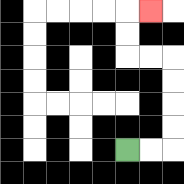{'start': '[5, 6]', 'end': '[6, 0]', 'path_directions': 'R,R,U,U,U,U,L,L,U,U,R', 'path_coordinates': '[[5, 6], [6, 6], [7, 6], [7, 5], [7, 4], [7, 3], [7, 2], [6, 2], [5, 2], [5, 1], [5, 0], [6, 0]]'}